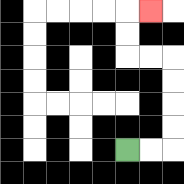{'start': '[5, 6]', 'end': '[6, 0]', 'path_directions': 'R,R,U,U,U,U,L,L,U,U,R', 'path_coordinates': '[[5, 6], [6, 6], [7, 6], [7, 5], [7, 4], [7, 3], [7, 2], [6, 2], [5, 2], [5, 1], [5, 0], [6, 0]]'}